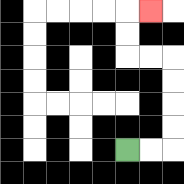{'start': '[5, 6]', 'end': '[6, 0]', 'path_directions': 'R,R,U,U,U,U,L,L,U,U,R', 'path_coordinates': '[[5, 6], [6, 6], [7, 6], [7, 5], [7, 4], [7, 3], [7, 2], [6, 2], [5, 2], [5, 1], [5, 0], [6, 0]]'}